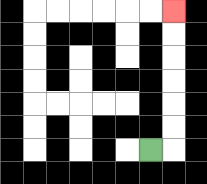{'start': '[6, 6]', 'end': '[7, 0]', 'path_directions': 'R,U,U,U,U,U,U', 'path_coordinates': '[[6, 6], [7, 6], [7, 5], [7, 4], [7, 3], [7, 2], [7, 1], [7, 0]]'}